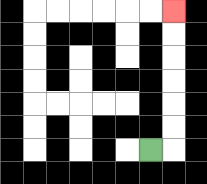{'start': '[6, 6]', 'end': '[7, 0]', 'path_directions': 'R,U,U,U,U,U,U', 'path_coordinates': '[[6, 6], [7, 6], [7, 5], [7, 4], [7, 3], [7, 2], [7, 1], [7, 0]]'}